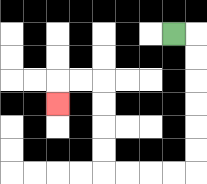{'start': '[7, 1]', 'end': '[2, 4]', 'path_directions': 'R,D,D,D,D,D,D,L,L,L,L,U,U,U,U,L,L,D', 'path_coordinates': '[[7, 1], [8, 1], [8, 2], [8, 3], [8, 4], [8, 5], [8, 6], [8, 7], [7, 7], [6, 7], [5, 7], [4, 7], [4, 6], [4, 5], [4, 4], [4, 3], [3, 3], [2, 3], [2, 4]]'}